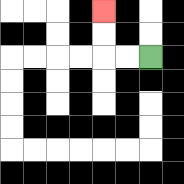{'start': '[6, 2]', 'end': '[4, 0]', 'path_directions': 'L,L,U,U', 'path_coordinates': '[[6, 2], [5, 2], [4, 2], [4, 1], [4, 0]]'}